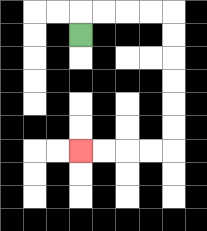{'start': '[3, 1]', 'end': '[3, 6]', 'path_directions': 'U,R,R,R,R,D,D,D,D,D,D,L,L,L,L', 'path_coordinates': '[[3, 1], [3, 0], [4, 0], [5, 0], [6, 0], [7, 0], [7, 1], [7, 2], [7, 3], [7, 4], [7, 5], [7, 6], [6, 6], [5, 6], [4, 6], [3, 6]]'}